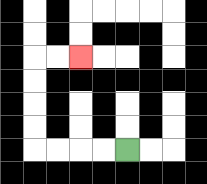{'start': '[5, 6]', 'end': '[3, 2]', 'path_directions': 'L,L,L,L,U,U,U,U,R,R', 'path_coordinates': '[[5, 6], [4, 6], [3, 6], [2, 6], [1, 6], [1, 5], [1, 4], [1, 3], [1, 2], [2, 2], [3, 2]]'}